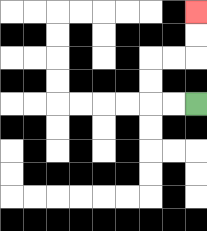{'start': '[8, 4]', 'end': '[8, 0]', 'path_directions': 'L,L,U,U,R,R,U,U', 'path_coordinates': '[[8, 4], [7, 4], [6, 4], [6, 3], [6, 2], [7, 2], [8, 2], [8, 1], [8, 0]]'}